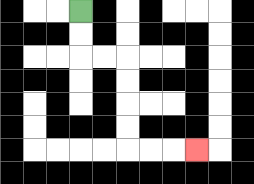{'start': '[3, 0]', 'end': '[8, 6]', 'path_directions': 'D,D,R,R,D,D,D,D,R,R,R', 'path_coordinates': '[[3, 0], [3, 1], [3, 2], [4, 2], [5, 2], [5, 3], [5, 4], [5, 5], [5, 6], [6, 6], [7, 6], [8, 6]]'}